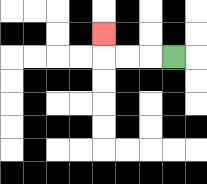{'start': '[7, 2]', 'end': '[4, 1]', 'path_directions': 'L,L,L,U', 'path_coordinates': '[[7, 2], [6, 2], [5, 2], [4, 2], [4, 1]]'}